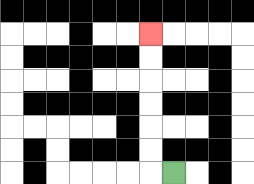{'start': '[7, 7]', 'end': '[6, 1]', 'path_directions': 'L,U,U,U,U,U,U', 'path_coordinates': '[[7, 7], [6, 7], [6, 6], [6, 5], [6, 4], [6, 3], [6, 2], [6, 1]]'}